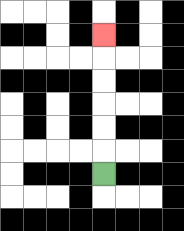{'start': '[4, 7]', 'end': '[4, 1]', 'path_directions': 'U,U,U,U,U,U', 'path_coordinates': '[[4, 7], [4, 6], [4, 5], [4, 4], [4, 3], [4, 2], [4, 1]]'}